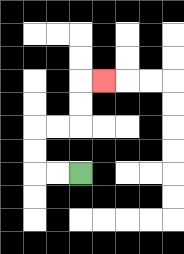{'start': '[3, 7]', 'end': '[4, 3]', 'path_directions': 'L,L,U,U,R,R,U,U,R', 'path_coordinates': '[[3, 7], [2, 7], [1, 7], [1, 6], [1, 5], [2, 5], [3, 5], [3, 4], [3, 3], [4, 3]]'}